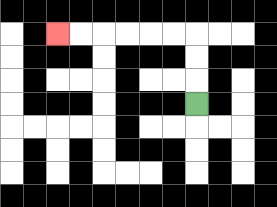{'start': '[8, 4]', 'end': '[2, 1]', 'path_directions': 'U,U,U,L,L,L,L,L,L', 'path_coordinates': '[[8, 4], [8, 3], [8, 2], [8, 1], [7, 1], [6, 1], [5, 1], [4, 1], [3, 1], [2, 1]]'}